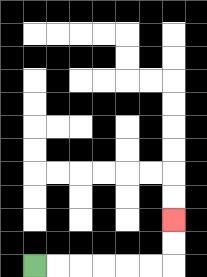{'start': '[1, 11]', 'end': '[7, 9]', 'path_directions': 'R,R,R,R,R,R,U,U', 'path_coordinates': '[[1, 11], [2, 11], [3, 11], [4, 11], [5, 11], [6, 11], [7, 11], [7, 10], [7, 9]]'}